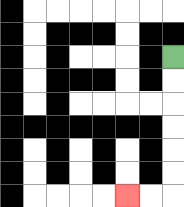{'start': '[7, 2]', 'end': '[5, 8]', 'path_directions': 'D,D,D,D,D,D,L,L', 'path_coordinates': '[[7, 2], [7, 3], [7, 4], [7, 5], [7, 6], [7, 7], [7, 8], [6, 8], [5, 8]]'}